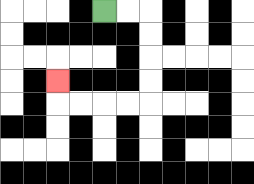{'start': '[4, 0]', 'end': '[2, 3]', 'path_directions': 'R,R,D,D,D,D,L,L,L,L,U', 'path_coordinates': '[[4, 0], [5, 0], [6, 0], [6, 1], [6, 2], [6, 3], [6, 4], [5, 4], [4, 4], [3, 4], [2, 4], [2, 3]]'}